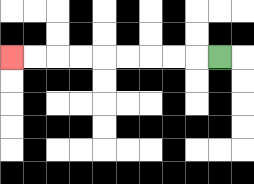{'start': '[9, 2]', 'end': '[0, 2]', 'path_directions': 'L,L,L,L,L,L,L,L,L', 'path_coordinates': '[[9, 2], [8, 2], [7, 2], [6, 2], [5, 2], [4, 2], [3, 2], [2, 2], [1, 2], [0, 2]]'}